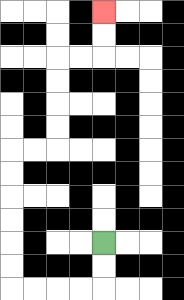{'start': '[4, 10]', 'end': '[4, 0]', 'path_directions': 'D,D,L,L,L,L,U,U,U,U,U,U,R,R,U,U,U,U,R,R,U,U', 'path_coordinates': '[[4, 10], [4, 11], [4, 12], [3, 12], [2, 12], [1, 12], [0, 12], [0, 11], [0, 10], [0, 9], [0, 8], [0, 7], [0, 6], [1, 6], [2, 6], [2, 5], [2, 4], [2, 3], [2, 2], [3, 2], [4, 2], [4, 1], [4, 0]]'}